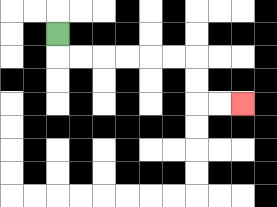{'start': '[2, 1]', 'end': '[10, 4]', 'path_directions': 'D,R,R,R,R,R,R,D,D,R,R', 'path_coordinates': '[[2, 1], [2, 2], [3, 2], [4, 2], [5, 2], [6, 2], [7, 2], [8, 2], [8, 3], [8, 4], [9, 4], [10, 4]]'}